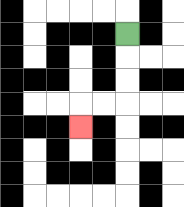{'start': '[5, 1]', 'end': '[3, 5]', 'path_directions': 'D,D,D,L,L,D', 'path_coordinates': '[[5, 1], [5, 2], [5, 3], [5, 4], [4, 4], [3, 4], [3, 5]]'}